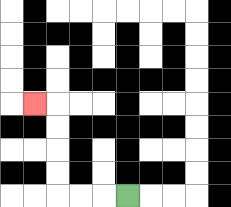{'start': '[5, 8]', 'end': '[1, 4]', 'path_directions': 'L,L,L,U,U,U,U,L', 'path_coordinates': '[[5, 8], [4, 8], [3, 8], [2, 8], [2, 7], [2, 6], [2, 5], [2, 4], [1, 4]]'}